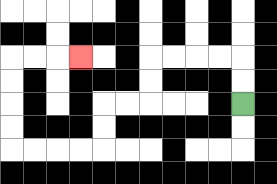{'start': '[10, 4]', 'end': '[3, 2]', 'path_directions': 'U,U,L,L,L,L,D,D,L,L,D,D,L,L,L,L,U,U,U,U,R,R,R', 'path_coordinates': '[[10, 4], [10, 3], [10, 2], [9, 2], [8, 2], [7, 2], [6, 2], [6, 3], [6, 4], [5, 4], [4, 4], [4, 5], [4, 6], [3, 6], [2, 6], [1, 6], [0, 6], [0, 5], [0, 4], [0, 3], [0, 2], [1, 2], [2, 2], [3, 2]]'}